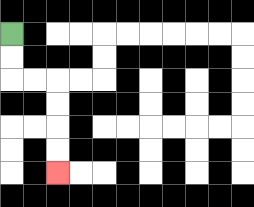{'start': '[0, 1]', 'end': '[2, 7]', 'path_directions': 'D,D,R,R,D,D,D,D', 'path_coordinates': '[[0, 1], [0, 2], [0, 3], [1, 3], [2, 3], [2, 4], [2, 5], [2, 6], [2, 7]]'}